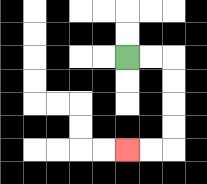{'start': '[5, 2]', 'end': '[5, 6]', 'path_directions': 'R,R,D,D,D,D,L,L', 'path_coordinates': '[[5, 2], [6, 2], [7, 2], [7, 3], [7, 4], [7, 5], [7, 6], [6, 6], [5, 6]]'}